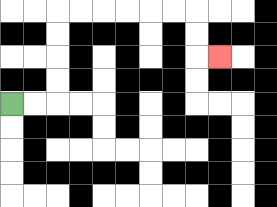{'start': '[0, 4]', 'end': '[9, 2]', 'path_directions': 'R,R,U,U,U,U,R,R,R,R,R,R,D,D,R', 'path_coordinates': '[[0, 4], [1, 4], [2, 4], [2, 3], [2, 2], [2, 1], [2, 0], [3, 0], [4, 0], [5, 0], [6, 0], [7, 0], [8, 0], [8, 1], [8, 2], [9, 2]]'}